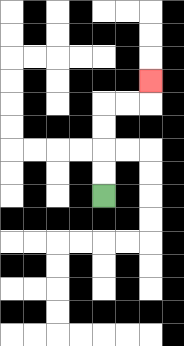{'start': '[4, 8]', 'end': '[6, 3]', 'path_directions': 'U,U,U,U,R,R,U', 'path_coordinates': '[[4, 8], [4, 7], [4, 6], [4, 5], [4, 4], [5, 4], [6, 4], [6, 3]]'}